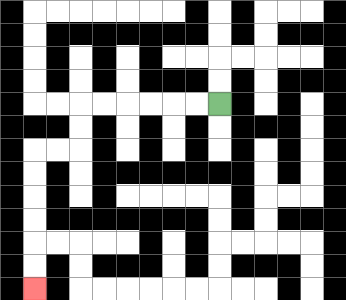{'start': '[9, 4]', 'end': '[1, 12]', 'path_directions': 'L,L,L,L,L,L,D,D,L,L,D,D,D,D,D,D', 'path_coordinates': '[[9, 4], [8, 4], [7, 4], [6, 4], [5, 4], [4, 4], [3, 4], [3, 5], [3, 6], [2, 6], [1, 6], [1, 7], [1, 8], [1, 9], [1, 10], [1, 11], [1, 12]]'}